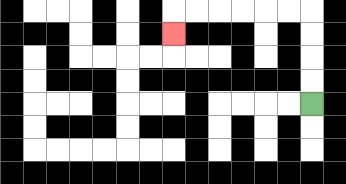{'start': '[13, 4]', 'end': '[7, 1]', 'path_directions': 'U,U,U,U,L,L,L,L,L,L,D', 'path_coordinates': '[[13, 4], [13, 3], [13, 2], [13, 1], [13, 0], [12, 0], [11, 0], [10, 0], [9, 0], [8, 0], [7, 0], [7, 1]]'}